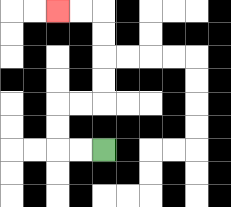{'start': '[4, 6]', 'end': '[2, 0]', 'path_directions': 'L,L,U,U,R,R,U,U,U,U,L,L', 'path_coordinates': '[[4, 6], [3, 6], [2, 6], [2, 5], [2, 4], [3, 4], [4, 4], [4, 3], [4, 2], [4, 1], [4, 0], [3, 0], [2, 0]]'}